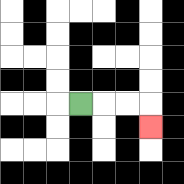{'start': '[3, 4]', 'end': '[6, 5]', 'path_directions': 'R,R,R,D', 'path_coordinates': '[[3, 4], [4, 4], [5, 4], [6, 4], [6, 5]]'}